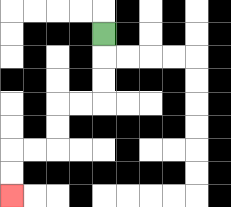{'start': '[4, 1]', 'end': '[0, 8]', 'path_directions': 'D,D,D,L,L,D,D,L,L,D,D', 'path_coordinates': '[[4, 1], [4, 2], [4, 3], [4, 4], [3, 4], [2, 4], [2, 5], [2, 6], [1, 6], [0, 6], [0, 7], [0, 8]]'}